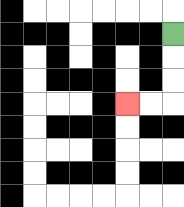{'start': '[7, 1]', 'end': '[5, 4]', 'path_directions': 'D,D,D,L,L', 'path_coordinates': '[[7, 1], [7, 2], [7, 3], [7, 4], [6, 4], [5, 4]]'}